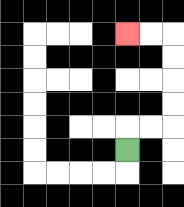{'start': '[5, 6]', 'end': '[5, 1]', 'path_directions': 'U,R,R,U,U,U,U,L,L', 'path_coordinates': '[[5, 6], [5, 5], [6, 5], [7, 5], [7, 4], [7, 3], [7, 2], [7, 1], [6, 1], [5, 1]]'}